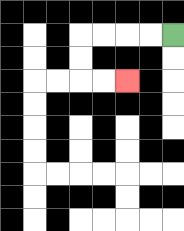{'start': '[7, 1]', 'end': '[5, 3]', 'path_directions': 'L,L,L,L,D,D,R,R', 'path_coordinates': '[[7, 1], [6, 1], [5, 1], [4, 1], [3, 1], [3, 2], [3, 3], [4, 3], [5, 3]]'}